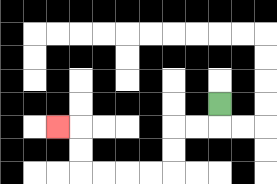{'start': '[9, 4]', 'end': '[2, 5]', 'path_directions': 'D,L,L,D,D,L,L,L,L,U,U,L', 'path_coordinates': '[[9, 4], [9, 5], [8, 5], [7, 5], [7, 6], [7, 7], [6, 7], [5, 7], [4, 7], [3, 7], [3, 6], [3, 5], [2, 5]]'}